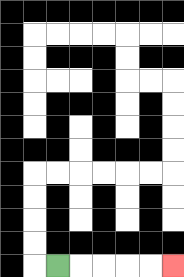{'start': '[2, 11]', 'end': '[7, 11]', 'path_directions': 'R,R,R,R,R', 'path_coordinates': '[[2, 11], [3, 11], [4, 11], [5, 11], [6, 11], [7, 11]]'}